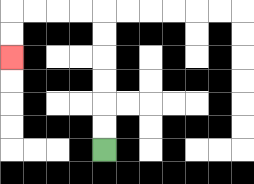{'start': '[4, 6]', 'end': '[0, 2]', 'path_directions': 'U,U,U,U,U,U,L,L,L,L,D,D', 'path_coordinates': '[[4, 6], [4, 5], [4, 4], [4, 3], [4, 2], [4, 1], [4, 0], [3, 0], [2, 0], [1, 0], [0, 0], [0, 1], [0, 2]]'}